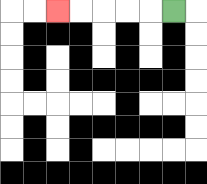{'start': '[7, 0]', 'end': '[2, 0]', 'path_directions': 'L,L,L,L,L', 'path_coordinates': '[[7, 0], [6, 0], [5, 0], [4, 0], [3, 0], [2, 0]]'}